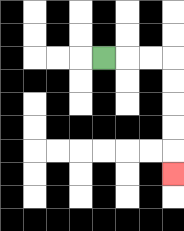{'start': '[4, 2]', 'end': '[7, 7]', 'path_directions': 'R,R,R,D,D,D,D,D', 'path_coordinates': '[[4, 2], [5, 2], [6, 2], [7, 2], [7, 3], [7, 4], [7, 5], [7, 6], [7, 7]]'}